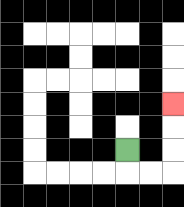{'start': '[5, 6]', 'end': '[7, 4]', 'path_directions': 'D,R,R,U,U,U', 'path_coordinates': '[[5, 6], [5, 7], [6, 7], [7, 7], [7, 6], [7, 5], [7, 4]]'}